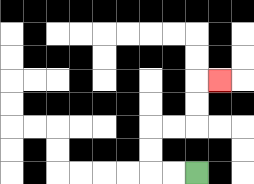{'start': '[8, 7]', 'end': '[9, 3]', 'path_directions': 'L,L,U,U,R,R,U,U,R', 'path_coordinates': '[[8, 7], [7, 7], [6, 7], [6, 6], [6, 5], [7, 5], [8, 5], [8, 4], [8, 3], [9, 3]]'}